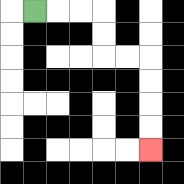{'start': '[1, 0]', 'end': '[6, 6]', 'path_directions': 'R,R,R,D,D,R,R,D,D,D,D', 'path_coordinates': '[[1, 0], [2, 0], [3, 0], [4, 0], [4, 1], [4, 2], [5, 2], [6, 2], [6, 3], [6, 4], [6, 5], [6, 6]]'}